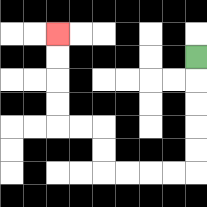{'start': '[8, 2]', 'end': '[2, 1]', 'path_directions': 'D,D,D,D,D,L,L,L,L,U,U,L,L,U,U,U,U', 'path_coordinates': '[[8, 2], [8, 3], [8, 4], [8, 5], [8, 6], [8, 7], [7, 7], [6, 7], [5, 7], [4, 7], [4, 6], [4, 5], [3, 5], [2, 5], [2, 4], [2, 3], [2, 2], [2, 1]]'}